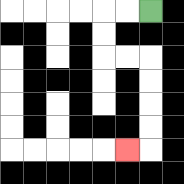{'start': '[6, 0]', 'end': '[5, 6]', 'path_directions': 'L,L,D,D,R,R,D,D,D,D,L', 'path_coordinates': '[[6, 0], [5, 0], [4, 0], [4, 1], [4, 2], [5, 2], [6, 2], [6, 3], [6, 4], [6, 5], [6, 6], [5, 6]]'}